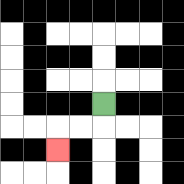{'start': '[4, 4]', 'end': '[2, 6]', 'path_directions': 'D,L,L,D', 'path_coordinates': '[[4, 4], [4, 5], [3, 5], [2, 5], [2, 6]]'}